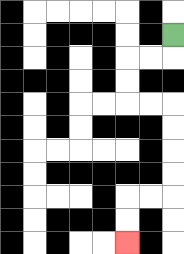{'start': '[7, 1]', 'end': '[5, 10]', 'path_directions': 'D,L,L,D,D,R,R,D,D,D,D,L,L,D,D', 'path_coordinates': '[[7, 1], [7, 2], [6, 2], [5, 2], [5, 3], [5, 4], [6, 4], [7, 4], [7, 5], [7, 6], [7, 7], [7, 8], [6, 8], [5, 8], [5, 9], [5, 10]]'}